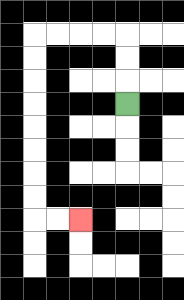{'start': '[5, 4]', 'end': '[3, 9]', 'path_directions': 'U,U,U,L,L,L,L,D,D,D,D,D,D,D,D,R,R', 'path_coordinates': '[[5, 4], [5, 3], [5, 2], [5, 1], [4, 1], [3, 1], [2, 1], [1, 1], [1, 2], [1, 3], [1, 4], [1, 5], [1, 6], [1, 7], [1, 8], [1, 9], [2, 9], [3, 9]]'}